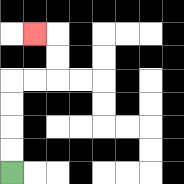{'start': '[0, 7]', 'end': '[1, 1]', 'path_directions': 'U,U,U,U,R,R,U,U,L', 'path_coordinates': '[[0, 7], [0, 6], [0, 5], [0, 4], [0, 3], [1, 3], [2, 3], [2, 2], [2, 1], [1, 1]]'}